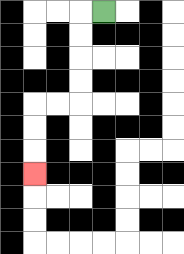{'start': '[4, 0]', 'end': '[1, 7]', 'path_directions': 'L,D,D,D,D,L,L,D,D,D', 'path_coordinates': '[[4, 0], [3, 0], [3, 1], [3, 2], [3, 3], [3, 4], [2, 4], [1, 4], [1, 5], [1, 6], [1, 7]]'}